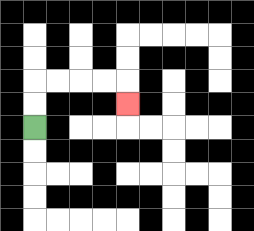{'start': '[1, 5]', 'end': '[5, 4]', 'path_directions': 'U,U,R,R,R,R,D', 'path_coordinates': '[[1, 5], [1, 4], [1, 3], [2, 3], [3, 3], [4, 3], [5, 3], [5, 4]]'}